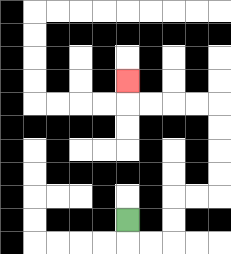{'start': '[5, 9]', 'end': '[5, 3]', 'path_directions': 'D,R,R,U,U,R,R,U,U,U,U,L,L,L,L,U', 'path_coordinates': '[[5, 9], [5, 10], [6, 10], [7, 10], [7, 9], [7, 8], [8, 8], [9, 8], [9, 7], [9, 6], [9, 5], [9, 4], [8, 4], [7, 4], [6, 4], [5, 4], [5, 3]]'}